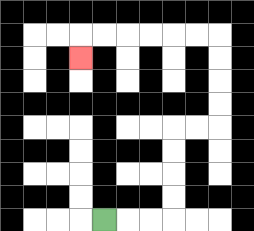{'start': '[4, 9]', 'end': '[3, 2]', 'path_directions': 'R,R,R,U,U,U,U,R,R,U,U,U,U,L,L,L,L,L,L,D', 'path_coordinates': '[[4, 9], [5, 9], [6, 9], [7, 9], [7, 8], [7, 7], [7, 6], [7, 5], [8, 5], [9, 5], [9, 4], [9, 3], [9, 2], [9, 1], [8, 1], [7, 1], [6, 1], [5, 1], [4, 1], [3, 1], [3, 2]]'}